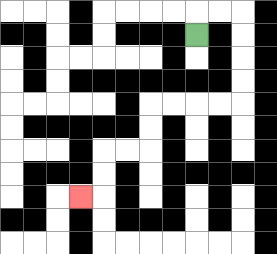{'start': '[8, 1]', 'end': '[3, 8]', 'path_directions': 'U,R,R,D,D,D,D,L,L,L,L,D,D,L,L,D,D,L', 'path_coordinates': '[[8, 1], [8, 0], [9, 0], [10, 0], [10, 1], [10, 2], [10, 3], [10, 4], [9, 4], [8, 4], [7, 4], [6, 4], [6, 5], [6, 6], [5, 6], [4, 6], [4, 7], [4, 8], [3, 8]]'}